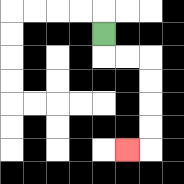{'start': '[4, 1]', 'end': '[5, 6]', 'path_directions': 'D,R,R,D,D,D,D,L', 'path_coordinates': '[[4, 1], [4, 2], [5, 2], [6, 2], [6, 3], [6, 4], [6, 5], [6, 6], [5, 6]]'}